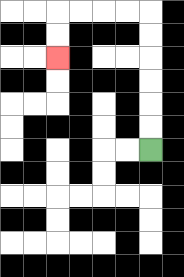{'start': '[6, 6]', 'end': '[2, 2]', 'path_directions': 'U,U,U,U,U,U,L,L,L,L,D,D', 'path_coordinates': '[[6, 6], [6, 5], [6, 4], [6, 3], [6, 2], [6, 1], [6, 0], [5, 0], [4, 0], [3, 0], [2, 0], [2, 1], [2, 2]]'}